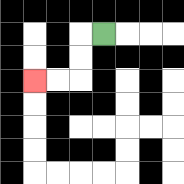{'start': '[4, 1]', 'end': '[1, 3]', 'path_directions': 'L,D,D,L,L', 'path_coordinates': '[[4, 1], [3, 1], [3, 2], [3, 3], [2, 3], [1, 3]]'}